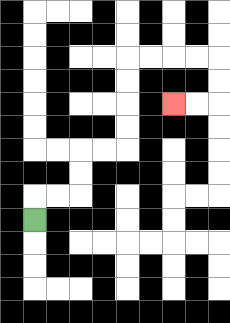{'start': '[1, 9]', 'end': '[7, 4]', 'path_directions': 'U,R,R,U,U,R,R,U,U,U,U,R,R,R,R,D,D,L,L', 'path_coordinates': '[[1, 9], [1, 8], [2, 8], [3, 8], [3, 7], [3, 6], [4, 6], [5, 6], [5, 5], [5, 4], [5, 3], [5, 2], [6, 2], [7, 2], [8, 2], [9, 2], [9, 3], [9, 4], [8, 4], [7, 4]]'}